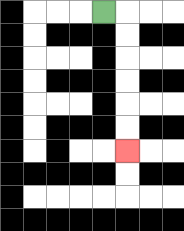{'start': '[4, 0]', 'end': '[5, 6]', 'path_directions': 'R,D,D,D,D,D,D', 'path_coordinates': '[[4, 0], [5, 0], [5, 1], [5, 2], [5, 3], [5, 4], [5, 5], [5, 6]]'}